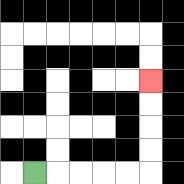{'start': '[1, 7]', 'end': '[6, 3]', 'path_directions': 'R,R,R,R,R,U,U,U,U', 'path_coordinates': '[[1, 7], [2, 7], [3, 7], [4, 7], [5, 7], [6, 7], [6, 6], [6, 5], [6, 4], [6, 3]]'}